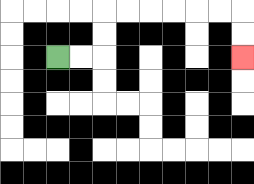{'start': '[2, 2]', 'end': '[10, 2]', 'path_directions': 'R,R,U,U,R,R,R,R,R,R,D,D', 'path_coordinates': '[[2, 2], [3, 2], [4, 2], [4, 1], [4, 0], [5, 0], [6, 0], [7, 0], [8, 0], [9, 0], [10, 0], [10, 1], [10, 2]]'}